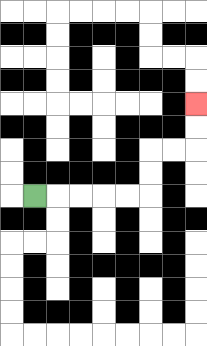{'start': '[1, 8]', 'end': '[8, 4]', 'path_directions': 'R,R,R,R,R,U,U,R,R,U,U', 'path_coordinates': '[[1, 8], [2, 8], [3, 8], [4, 8], [5, 8], [6, 8], [6, 7], [6, 6], [7, 6], [8, 6], [8, 5], [8, 4]]'}